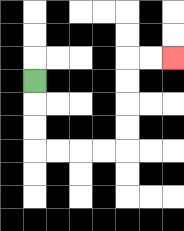{'start': '[1, 3]', 'end': '[7, 2]', 'path_directions': 'D,D,D,R,R,R,R,U,U,U,U,R,R', 'path_coordinates': '[[1, 3], [1, 4], [1, 5], [1, 6], [2, 6], [3, 6], [4, 6], [5, 6], [5, 5], [5, 4], [5, 3], [5, 2], [6, 2], [7, 2]]'}